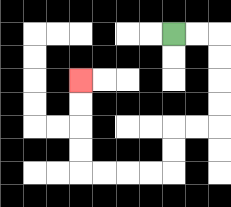{'start': '[7, 1]', 'end': '[3, 3]', 'path_directions': 'R,R,D,D,D,D,L,L,D,D,L,L,L,L,U,U,U,U', 'path_coordinates': '[[7, 1], [8, 1], [9, 1], [9, 2], [9, 3], [9, 4], [9, 5], [8, 5], [7, 5], [7, 6], [7, 7], [6, 7], [5, 7], [4, 7], [3, 7], [3, 6], [3, 5], [3, 4], [3, 3]]'}